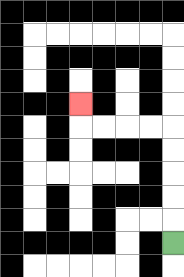{'start': '[7, 10]', 'end': '[3, 4]', 'path_directions': 'U,U,U,U,U,L,L,L,L,U', 'path_coordinates': '[[7, 10], [7, 9], [7, 8], [7, 7], [7, 6], [7, 5], [6, 5], [5, 5], [4, 5], [3, 5], [3, 4]]'}